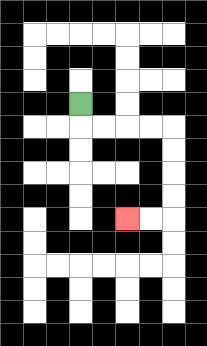{'start': '[3, 4]', 'end': '[5, 9]', 'path_directions': 'D,R,R,R,R,D,D,D,D,L,L', 'path_coordinates': '[[3, 4], [3, 5], [4, 5], [5, 5], [6, 5], [7, 5], [7, 6], [7, 7], [7, 8], [7, 9], [6, 9], [5, 9]]'}